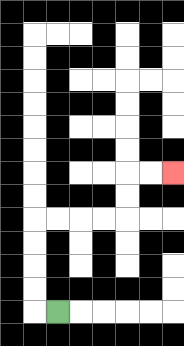{'start': '[2, 13]', 'end': '[7, 7]', 'path_directions': 'L,U,U,U,U,R,R,R,R,U,U,R,R', 'path_coordinates': '[[2, 13], [1, 13], [1, 12], [1, 11], [1, 10], [1, 9], [2, 9], [3, 9], [4, 9], [5, 9], [5, 8], [5, 7], [6, 7], [7, 7]]'}